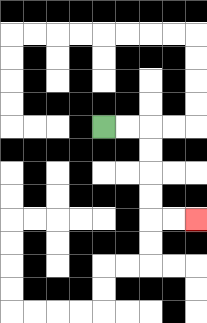{'start': '[4, 5]', 'end': '[8, 9]', 'path_directions': 'R,R,D,D,D,D,R,R', 'path_coordinates': '[[4, 5], [5, 5], [6, 5], [6, 6], [6, 7], [6, 8], [6, 9], [7, 9], [8, 9]]'}